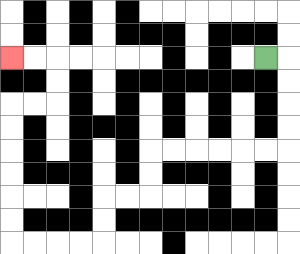{'start': '[11, 2]', 'end': '[0, 2]', 'path_directions': 'R,D,D,D,D,L,L,L,L,L,L,D,D,L,L,D,D,L,L,L,L,U,U,U,U,U,U,R,R,U,U,L,L', 'path_coordinates': '[[11, 2], [12, 2], [12, 3], [12, 4], [12, 5], [12, 6], [11, 6], [10, 6], [9, 6], [8, 6], [7, 6], [6, 6], [6, 7], [6, 8], [5, 8], [4, 8], [4, 9], [4, 10], [3, 10], [2, 10], [1, 10], [0, 10], [0, 9], [0, 8], [0, 7], [0, 6], [0, 5], [0, 4], [1, 4], [2, 4], [2, 3], [2, 2], [1, 2], [0, 2]]'}